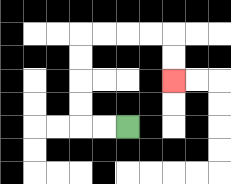{'start': '[5, 5]', 'end': '[7, 3]', 'path_directions': 'L,L,U,U,U,U,R,R,R,R,D,D', 'path_coordinates': '[[5, 5], [4, 5], [3, 5], [3, 4], [3, 3], [3, 2], [3, 1], [4, 1], [5, 1], [6, 1], [7, 1], [7, 2], [7, 3]]'}